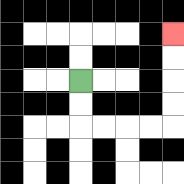{'start': '[3, 3]', 'end': '[7, 1]', 'path_directions': 'D,D,R,R,R,R,U,U,U,U', 'path_coordinates': '[[3, 3], [3, 4], [3, 5], [4, 5], [5, 5], [6, 5], [7, 5], [7, 4], [7, 3], [7, 2], [7, 1]]'}